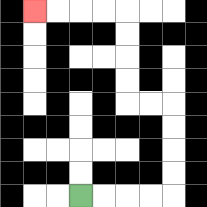{'start': '[3, 8]', 'end': '[1, 0]', 'path_directions': 'R,R,R,R,U,U,U,U,L,L,U,U,U,U,L,L,L,L', 'path_coordinates': '[[3, 8], [4, 8], [5, 8], [6, 8], [7, 8], [7, 7], [7, 6], [7, 5], [7, 4], [6, 4], [5, 4], [5, 3], [5, 2], [5, 1], [5, 0], [4, 0], [3, 0], [2, 0], [1, 0]]'}